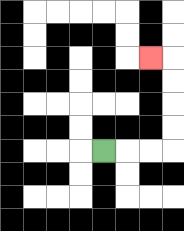{'start': '[4, 6]', 'end': '[6, 2]', 'path_directions': 'R,R,R,U,U,U,U,L', 'path_coordinates': '[[4, 6], [5, 6], [6, 6], [7, 6], [7, 5], [7, 4], [7, 3], [7, 2], [6, 2]]'}